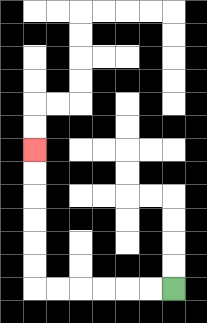{'start': '[7, 12]', 'end': '[1, 6]', 'path_directions': 'L,L,L,L,L,L,U,U,U,U,U,U', 'path_coordinates': '[[7, 12], [6, 12], [5, 12], [4, 12], [3, 12], [2, 12], [1, 12], [1, 11], [1, 10], [1, 9], [1, 8], [1, 7], [1, 6]]'}